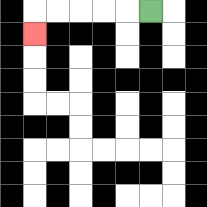{'start': '[6, 0]', 'end': '[1, 1]', 'path_directions': 'L,L,L,L,L,D', 'path_coordinates': '[[6, 0], [5, 0], [4, 0], [3, 0], [2, 0], [1, 0], [1, 1]]'}